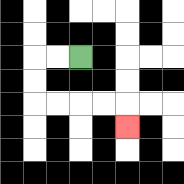{'start': '[3, 2]', 'end': '[5, 5]', 'path_directions': 'L,L,D,D,R,R,R,R,D', 'path_coordinates': '[[3, 2], [2, 2], [1, 2], [1, 3], [1, 4], [2, 4], [3, 4], [4, 4], [5, 4], [5, 5]]'}